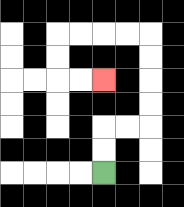{'start': '[4, 7]', 'end': '[4, 3]', 'path_directions': 'U,U,R,R,U,U,U,U,L,L,L,L,D,D,R,R', 'path_coordinates': '[[4, 7], [4, 6], [4, 5], [5, 5], [6, 5], [6, 4], [6, 3], [6, 2], [6, 1], [5, 1], [4, 1], [3, 1], [2, 1], [2, 2], [2, 3], [3, 3], [4, 3]]'}